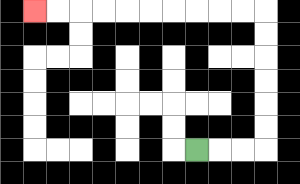{'start': '[8, 6]', 'end': '[1, 0]', 'path_directions': 'R,R,R,U,U,U,U,U,U,L,L,L,L,L,L,L,L,L,L', 'path_coordinates': '[[8, 6], [9, 6], [10, 6], [11, 6], [11, 5], [11, 4], [11, 3], [11, 2], [11, 1], [11, 0], [10, 0], [9, 0], [8, 0], [7, 0], [6, 0], [5, 0], [4, 0], [3, 0], [2, 0], [1, 0]]'}